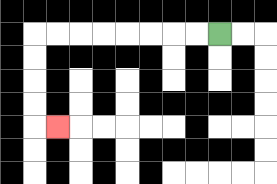{'start': '[9, 1]', 'end': '[2, 5]', 'path_directions': 'L,L,L,L,L,L,L,L,D,D,D,D,R', 'path_coordinates': '[[9, 1], [8, 1], [7, 1], [6, 1], [5, 1], [4, 1], [3, 1], [2, 1], [1, 1], [1, 2], [1, 3], [1, 4], [1, 5], [2, 5]]'}